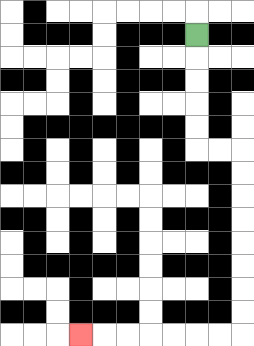{'start': '[8, 1]', 'end': '[3, 14]', 'path_directions': 'D,D,D,D,D,R,R,D,D,D,D,D,D,D,D,L,L,L,L,L,L,L', 'path_coordinates': '[[8, 1], [8, 2], [8, 3], [8, 4], [8, 5], [8, 6], [9, 6], [10, 6], [10, 7], [10, 8], [10, 9], [10, 10], [10, 11], [10, 12], [10, 13], [10, 14], [9, 14], [8, 14], [7, 14], [6, 14], [5, 14], [4, 14], [3, 14]]'}